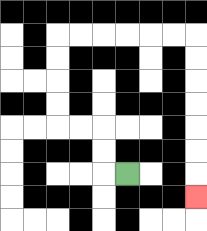{'start': '[5, 7]', 'end': '[8, 8]', 'path_directions': 'L,U,U,L,L,U,U,U,U,R,R,R,R,R,R,D,D,D,D,D,D,D', 'path_coordinates': '[[5, 7], [4, 7], [4, 6], [4, 5], [3, 5], [2, 5], [2, 4], [2, 3], [2, 2], [2, 1], [3, 1], [4, 1], [5, 1], [6, 1], [7, 1], [8, 1], [8, 2], [8, 3], [8, 4], [8, 5], [8, 6], [8, 7], [8, 8]]'}